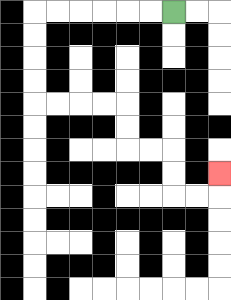{'start': '[7, 0]', 'end': '[9, 7]', 'path_directions': 'L,L,L,L,L,L,D,D,D,D,R,R,R,R,D,D,R,R,D,D,R,R,U', 'path_coordinates': '[[7, 0], [6, 0], [5, 0], [4, 0], [3, 0], [2, 0], [1, 0], [1, 1], [1, 2], [1, 3], [1, 4], [2, 4], [3, 4], [4, 4], [5, 4], [5, 5], [5, 6], [6, 6], [7, 6], [7, 7], [7, 8], [8, 8], [9, 8], [9, 7]]'}